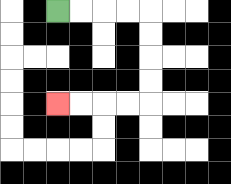{'start': '[2, 0]', 'end': '[2, 4]', 'path_directions': 'R,R,R,R,D,D,D,D,L,L,L,L', 'path_coordinates': '[[2, 0], [3, 0], [4, 0], [5, 0], [6, 0], [6, 1], [6, 2], [6, 3], [6, 4], [5, 4], [4, 4], [3, 4], [2, 4]]'}